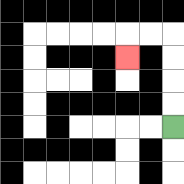{'start': '[7, 5]', 'end': '[5, 2]', 'path_directions': 'U,U,U,U,L,L,D', 'path_coordinates': '[[7, 5], [7, 4], [7, 3], [7, 2], [7, 1], [6, 1], [5, 1], [5, 2]]'}